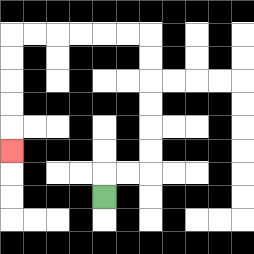{'start': '[4, 8]', 'end': '[0, 6]', 'path_directions': 'U,R,R,U,U,U,U,U,U,L,L,L,L,L,L,D,D,D,D,D', 'path_coordinates': '[[4, 8], [4, 7], [5, 7], [6, 7], [6, 6], [6, 5], [6, 4], [6, 3], [6, 2], [6, 1], [5, 1], [4, 1], [3, 1], [2, 1], [1, 1], [0, 1], [0, 2], [0, 3], [0, 4], [0, 5], [0, 6]]'}